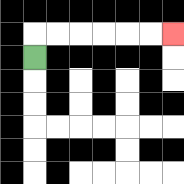{'start': '[1, 2]', 'end': '[7, 1]', 'path_directions': 'U,R,R,R,R,R,R', 'path_coordinates': '[[1, 2], [1, 1], [2, 1], [3, 1], [4, 1], [5, 1], [6, 1], [7, 1]]'}